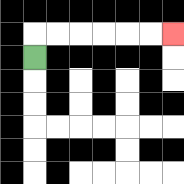{'start': '[1, 2]', 'end': '[7, 1]', 'path_directions': 'U,R,R,R,R,R,R', 'path_coordinates': '[[1, 2], [1, 1], [2, 1], [3, 1], [4, 1], [5, 1], [6, 1], [7, 1]]'}